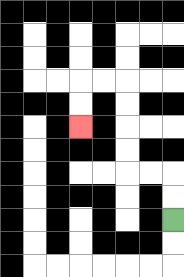{'start': '[7, 9]', 'end': '[3, 5]', 'path_directions': 'U,U,L,L,U,U,U,U,L,L,D,D', 'path_coordinates': '[[7, 9], [7, 8], [7, 7], [6, 7], [5, 7], [5, 6], [5, 5], [5, 4], [5, 3], [4, 3], [3, 3], [3, 4], [3, 5]]'}